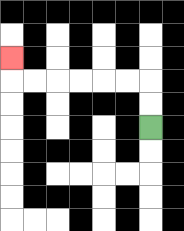{'start': '[6, 5]', 'end': '[0, 2]', 'path_directions': 'U,U,L,L,L,L,L,L,U', 'path_coordinates': '[[6, 5], [6, 4], [6, 3], [5, 3], [4, 3], [3, 3], [2, 3], [1, 3], [0, 3], [0, 2]]'}